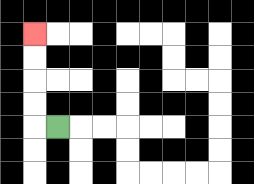{'start': '[2, 5]', 'end': '[1, 1]', 'path_directions': 'L,U,U,U,U', 'path_coordinates': '[[2, 5], [1, 5], [1, 4], [1, 3], [1, 2], [1, 1]]'}